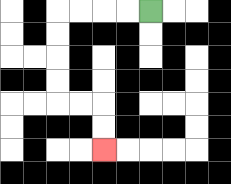{'start': '[6, 0]', 'end': '[4, 6]', 'path_directions': 'L,L,L,L,D,D,D,D,R,R,D,D', 'path_coordinates': '[[6, 0], [5, 0], [4, 0], [3, 0], [2, 0], [2, 1], [2, 2], [2, 3], [2, 4], [3, 4], [4, 4], [4, 5], [4, 6]]'}